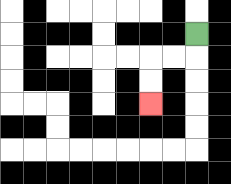{'start': '[8, 1]', 'end': '[6, 4]', 'path_directions': 'D,L,L,D,D', 'path_coordinates': '[[8, 1], [8, 2], [7, 2], [6, 2], [6, 3], [6, 4]]'}